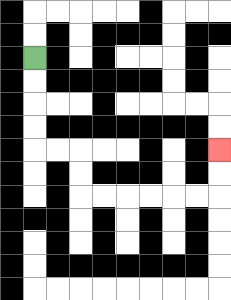{'start': '[1, 2]', 'end': '[9, 6]', 'path_directions': 'D,D,D,D,R,R,D,D,R,R,R,R,R,R,U,U', 'path_coordinates': '[[1, 2], [1, 3], [1, 4], [1, 5], [1, 6], [2, 6], [3, 6], [3, 7], [3, 8], [4, 8], [5, 8], [6, 8], [7, 8], [8, 8], [9, 8], [9, 7], [9, 6]]'}